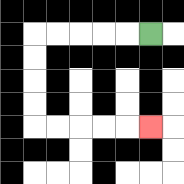{'start': '[6, 1]', 'end': '[6, 5]', 'path_directions': 'L,L,L,L,L,D,D,D,D,R,R,R,R,R', 'path_coordinates': '[[6, 1], [5, 1], [4, 1], [3, 1], [2, 1], [1, 1], [1, 2], [1, 3], [1, 4], [1, 5], [2, 5], [3, 5], [4, 5], [5, 5], [6, 5]]'}